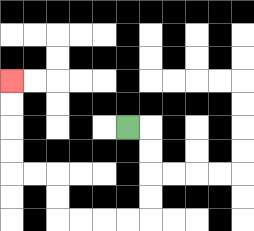{'start': '[5, 5]', 'end': '[0, 3]', 'path_directions': 'R,D,D,D,D,L,L,L,L,U,U,L,L,U,U,U,U', 'path_coordinates': '[[5, 5], [6, 5], [6, 6], [6, 7], [6, 8], [6, 9], [5, 9], [4, 9], [3, 9], [2, 9], [2, 8], [2, 7], [1, 7], [0, 7], [0, 6], [0, 5], [0, 4], [0, 3]]'}